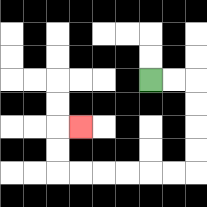{'start': '[6, 3]', 'end': '[3, 5]', 'path_directions': 'R,R,D,D,D,D,L,L,L,L,L,L,U,U,R', 'path_coordinates': '[[6, 3], [7, 3], [8, 3], [8, 4], [8, 5], [8, 6], [8, 7], [7, 7], [6, 7], [5, 7], [4, 7], [3, 7], [2, 7], [2, 6], [2, 5], [3, 5]]'}